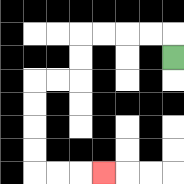{'start': '[7, 2]', 'end': '[4, 7]', 'path_directions': 'U,L,L,L,L,D,D,L,L,D,D,D,D,R,R,R', 'path_coordinates': '[[7, 2], [7, 1], [6, 1], [5, 1], [4, 1], [3, 1], [3, 2], [3, 3], [2, 3], [1, 3], [1, 4], [1, 5], [1, 6], [1, 7], [2, 7], [3, 7], [4, 7]]'}